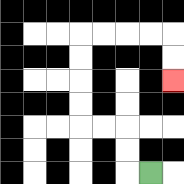{'start': '[6, 7]', 'end': '[7, 3]', 'path_directions': 'L,U,U,L,L,U,U,U,U,R,R,R,R,D,D', 'path_coordinates': '[[6, 7], [5, 7], [5, 6], [5, 5], [4, 5], [3, 5], [3, 4], [3, 3], [3, 2], [3, 1], [4, 1], [5, 1], [6, 1], [7, 1], [7, 2], [7, 3]]'}